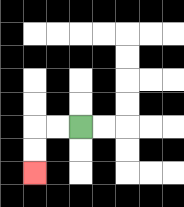{'start': '[3, 5]', 'end': '[1, 7]', 'path_directions': 'L,L,D,D', 'path_coordinates': '[[3, 5], [2, 5], [1, 5], [1, 6], [1, 7]]'}